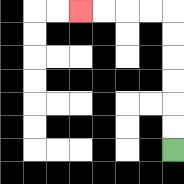{'start': '[7, 6]', 'end': '[3, 0]', 'path_directions': 'U,U,U,U,U,U,L,L,L,L', 'path_coordinates': '[[7, 6], [7, 5], [7, 4], [7, 3], [7, 2], [7, 1], [7, 0], [6, 0], [5, 0], [4, 0], [3, 0]]'}